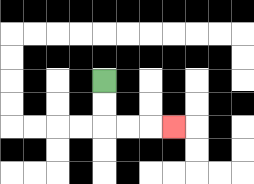{'start': '[4, 3]', 'end': '[7, 5]', 'path_directions': 'D,D,R,R,R', 'path_coordinates': '[[4, 3], [4, 4], [4, 5], [5, 5], [6, 5], [7, 5]]'}